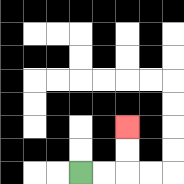{'start': '[3, 7]', 'end': '[5, 5]', 'path_directions': 'R,R,U,U', 'path_coordinates': '[[3, 7], [4, 7], [5, 7], [5, 6], [5, 5]]'}